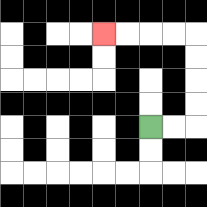{'start': '[6, 5]', 'end': '[4, 1]', 'path_directions': 'R,R,U,U,U,U,L,L,L,L', 'path_coordinates': '[[6, 5], [7, 5], [8, 5], [8, 4], [8, 3], [8, 2], [8, 1], [7, 1], [6, 1], [5, 1], [4, 1]]'}